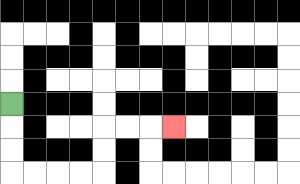{'start': '[0, 4]', 'end': '[7, 5]', 'path_directions': 'D,D,D,R,R,R,R,U,U,R,R,R', 'path_coordinates': '[[0, 4], [0, 5], [0, 6], [0, 7], [1, 7], [2, 7], [3, 7], [4, 7], [4, 6], [4, 5], [5, 5], [6, 5], [7, 5]]'}